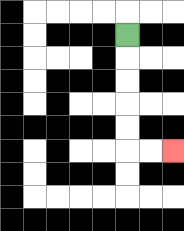{'start': '[5, 1]', 'end': '[7, 6]', 'path_directions': 'D,D,D,D,D,R,R', 'path_coordinates': '[[5, 1], [5, 2], [5, 3], [5, 4], [5, 5], [5, 6], [6, 6], [7, 6]]'}